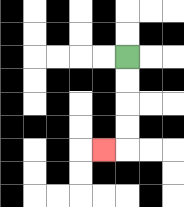{'start': '[5, 2]', 'end': '[4, 6]', 'path_directions': 'D,D,D,D,L', 'path_coordinates': '[[5, 2], [5, 3], [5, 4], [5, 5], [5, 6], [4, 6]]'}